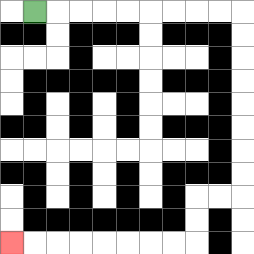{'start': '[1, 0]', 'end': '[0, 10]', 'path_directions': 'R,R,R,R,R,R,R,R,R,D,D,D,D,D,D,D,D,L,L,D,D,L,L,L,L,L,L,L,L', 'path_coordinates': '[[1, 0], [2, 0], [3, 0], [4, 0], [5, 0], [6, 0], [7, 0], [8, 0], [9, 0], [10, 0], [10, 1], [10, 2], [10, 3], [10, 4], [10, 5], [10, 6], [10, 7], [10, 8], [9, 8], [8, 8], [8, 9], [8, 10], [7, 10], [6, 10], [5, 10], [4, 10], [3, 10], [2, 10], [1, 10], [0, 10]]'}